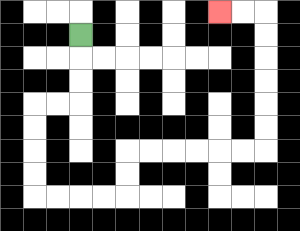{'start': '[3, 1]', 'end': '[9, 0]', 'path_directions': 'D,D,D,L,L,D,D,D,D,R,R,R,R,U,U,R,R,R,R,R,R,U,U,U,U,U,U,L,L', 'path_coordinates': '[[3, 1], [3, 2], [3, 3], [3, 4], [2, 4], [1, 4], [1, 5], [1, 6], [1, 7], [1, 8], [2, 8], [3, 8], [4, 8], [5, 8], [5, 7], [5, 6], [6, 6], [7, 6], [8, 6], [9, 6], [10, 6], [11, 6], [11, 5], [11, 4], [11, 3], [11, 2], [11, 1], [11, 0], [10, 0], [9, 0]]'}